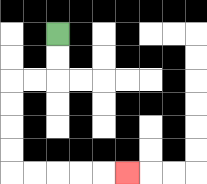{'start': '[2, 1]', 'end': '[5, 7]', 'path_directions': 'D,D,L,L,D,D,D,D,R,R,R,R,R', 'path_coordinates': '[[2, 1], [2, 2], [2, 3], [1, 3], [0, 3], [0, 4], [0, 5], [0, 6], [0, 7], [1, 7], [2, 7], [3, 7], [4, 7], [5, 7]]'}